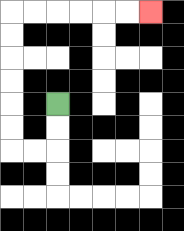{'start': '[2, 4]', 'end': '[6, 0]', 'path_directions': 'D,D,L,L,U,U,U,U,U,U,R,R,R,R,R,R', 'path_coordinates': '[[2, 4], [2, 5], [2, 6], [1, 6], [0, 6], [0, 5], [0, 4], [0, 3], [0, 2], [0, 1], [0, 0], [1, 0], [2, 0], [3, 0], [4, 0], [5, 0], [6, 0]]'}